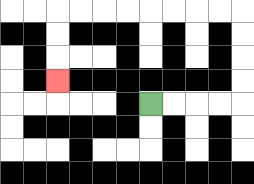{'start': '[6, 4]', 'end': '[2, 3]', 'path_directions': 'R,R,R,R,U,U,U,U,L,L,L,L,L,L,L,L,D,D,D', 'path_coordinates': '[[6, 4], [7, 4], [8, 4], [9, 4], [10, 4], [10, 3], [10, 2], [10, 1], [10, 0], [9, 0], [8, 0], [7, 0], [6, 0], [5, 0], [4, 0], [3, 0], [2, 0], [2, 1], [2, 2], [2, 3]]'}